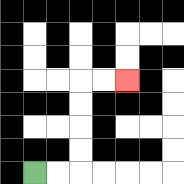{'start': '[1, 7]', 'end': '[5, 3]', 'path_directions': 'R,R,U,U,U,U,R,R', 'path_coordinates': '[[1, 7], [2, 7], [3, 7], [3, 6], [3, 5], [3, 4], [3, 3], [4, 3], [5, 3]]'}